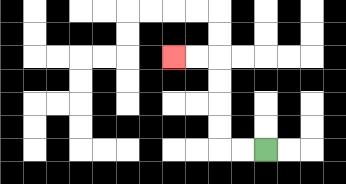{'start': '[11, 6]', 'end': '[7, 2]', 'path_directions': 'L,L,U,U,U,U,L,L', 'path_coordinates': '[[11, 6], [10, 6], [9, 6], [9, 5], [9, 4], [9, 3], [9, 2], [8, 2], [7, 2]]'}